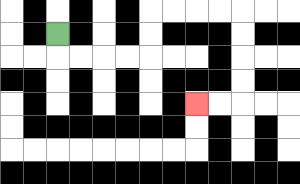{'start': '[2, 1]', 'end': '[8, 4]', 'path_directions': 'D,R,R,R,R,U,U,R,R,R,R,D,D,D,D,L,L', 'path_coordinates': '[[2, 1], [2, 2], [3, 2], [4, 2], [5, 2], [6, 2], [6, 1], [6, 0], [7, 0], [8, 0], [9, 0], [10, 0], [10, 1], [10, 2], [10, 3], [10, 4], [9, 4], [8, 4]]'}